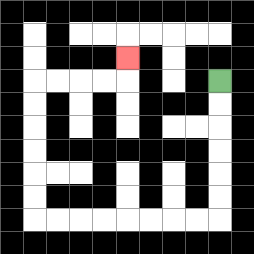{'start': '[9, 3]', 'end': '[5, 2]', 'path_directions': 'D,D,D,D,D,D,L,L,L,L,L,L,L,L,U,U,U,U,U,U,R,R,R,R,U', 'path_coordinates': '[[9, 3], [9, 4], [9, 5], [9, 6], [9, 7], [9, 8], [9, 9], [8, 9], [7, 9], [6, 9], [5, 9], [4, 9], [3, 9], [2, 9], [1, 9], [1, 8], [1, 7], [1, 6], [1, 5], [1, 4], [1, 3], [2, 3], [3, 3], [4, 3], [5, 3], [5, 2]]'}